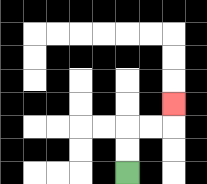{'start': '[5, 7]', 'end': '[7, 4]', 'path_directions': 'U,U,R,R,U', 'path_coordinates': '[[5, 7], [5, 6], [5, 5], [6, 5], [7, 5], [7, 4]]'}